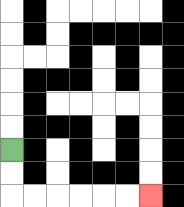{'start': '[0, 6]', 'end': '[6, 8]', 'path_directions': 'D,D,R,R,R,R,R,R', 'path_coordinates': '[[0, 6], [0, 7], [0, 8], [1, 8], [2, 8], [3, 8], [4, 8], [5, 8], [6, 8]]'}